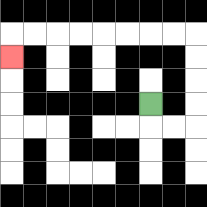{'start': '[6, 4]', 'end': '[0, 2]', 'path_directions': 'D,R,R,U,U,U,U,L,L,L,L,L,L,L,L,D', 'path_coordinates': '[[6, 4], [6, 5], [7, 5], [8, 5], [8, 4], [8, 3], [8, 2], [8, 1], [7, 1], [6, 1], [5, 1], [4, 1], [3, 1], [2, 1], [1, 1], [0, 1], [0, 2]]'}